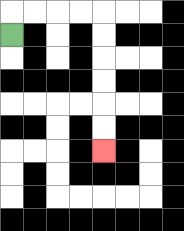{'start': '[0, 1]', 'end': '[4, 6]', 'path_directions': 'U,R,R,R,R,D,D,D,D,D,D', 'path_coordinates': '[[0, 1], [0, 0], [1, 0], [2, 0], [3, 0], [4, 0], [4, 1], [4, 2], [4, 3], [4, 4], [4, 5], [4, 6]]'}